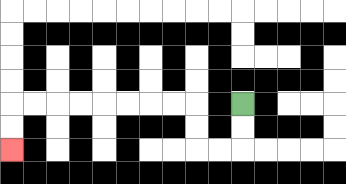{'start': '[10, 4]', 'end': '[0, 6]', 'path_directions': 'D,D,L,L,U,U,L,L,L,L,L,L,L,L,D,D', 'path_coordinates': '[[10, 4], [10, 5], [10, 6], [9, 6], [8, 6], [8, 5], [8, 4], [7, 4], [6, 4], [5, 4], [4, 4], [3, 4], [2, 4], [1, 4], [0, 4], [0, 5], [0, 6]]'}